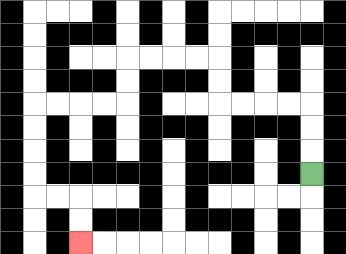{'start': '[13, 7]', 'end': '[3, 10]', 'path_directions': 'U,U,U,L,L,L,L,U,U,L,L,L,L,D,D,L,L,L,L,D,D,D,D,R,R,D,D', 'path_coordinates': '[[13, 7], [13, 6], [13, 5], [13, 4], [12, 4], [11, 4], [10, 4], [9, 4], [9, 3], [9, 2], [8, 2], [7, 2], [6, 2], [5, 2], [5, 3], [5, 4], [4, 4], [3, 4], [2, 4], [1, 4], [1, 5], [1, 6], [1, 7], [1, 8], [2, 8], [3, 8], [3, 9], [3, 10]]'}